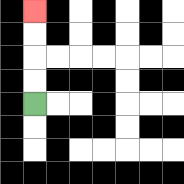{'start': '[1, 4]', 'end': '[1, 0]', 'path_directions': 'U,U,U,U', 'path_coordinates': '[[1, 4], [1, 3], [1, 2], [1, 1], [1, 0]]'}